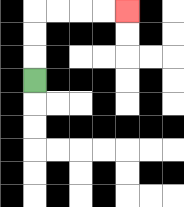{'start': '[1, 3]', 'end': '[5, 0]', 'path_directions': 'U,U,U,R,R,R,R', 'path_coordinates': '[[1, 3], [1, 2], [1, 1], [1, 0], [2, 0], [3, 0], [4, 0], [5, 0]]'}